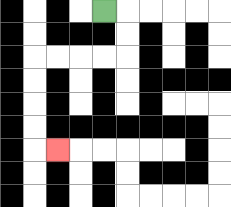{'start': '[4, 0]', 'end': '[2, 6]', 'path_directions': 'R,D,D,L,L,L,L,D,D,D,D,R', 'path_coordinates': '[[4, 0], [5, 0], [5, 1], [5, 2], [4, 2], [3, 2], [2, 2], [1, 2], [1, 3], [1, 4], [1, 5], [1, 6], [2, 6]]'}